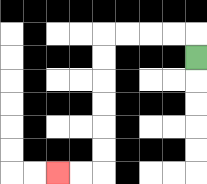{'start': '[8, 2]', 'end': '[2, 7]', 'path_directions': 'U,L,L,L,L,D,D,D,D,D,D,L,L', 'path_coordinates': '[[8, 2], [8, 1], [7, 1], [6, 1], [5, 1], [4, 1], [4, 2], [4, 3], [4, 4], [4, 5], [4, 6], [4, 7], [3, 7], [2, 7]]'}